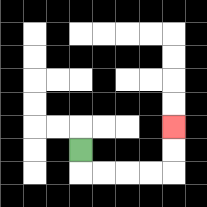{'start': '[3, 6]', 'end': '[7, 5]', 'path_directions': 'D,R,R,R,R,U,U', 'path_coordinates': '[[3, 6], [3, 7], [4, 7], [5, 7], [6, 7], [7, 7], [7, 6], [7, 5]]'}